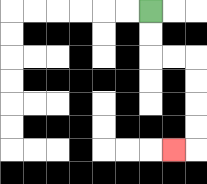{'start': '[6, 0]', 'end': '[7, 6]', 'path_directions': 'D,D,R,R,D,D,D,D,L', 'path_coordinates': '[[6, 0], [6, 1], [6, 2], [7, 2], [8, 2], [8, 3], [8, 4], [8, 5], [8, 6], [7, 6]]'}